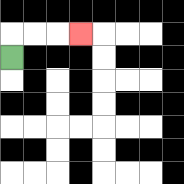{'start': '[0, 2]', 'end': '[3, 1]', 'path_directions': 'U,R,R,R', 'path_coordinates': '[[0, 2], [0, 1], [1, 1], [2, 1], [3, 1]]'}